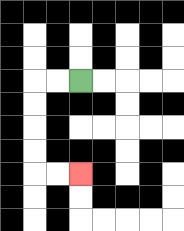{'start': '[3, 3]', 'end': '[3, 7]', 'path_directions': 'L,L,D,D,D,D,R,R', 'path_coordinates': '[[3, 3], [2, 3], [1, 3], [1, 4], [1, 5], [1, 6], [1, 7], [2, 7], [3, 7]]'}